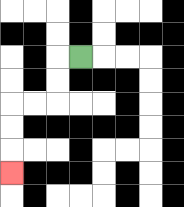{'start': '[3, 2]', 'end': '[0, 7]', 'path_directions': 'L,D,D,L,L,D,D,D', 'path_coordinates': '[[3, 2], [2, 2], [2, 3], [2, 4], [1, 4], [0, 4], [0, 5], [0, 6], [0, 7]]'}